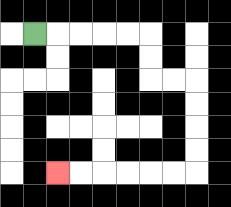{'start': '[1, 1]', 'end': '[2, 7]', 'path_directions': 'R,R,R,R,R,D,D,R,R,D,D,D,D,L,L,L,L,L,L', 'path_coordinates': '[[1, 1], [2, 1], [3, 1], [4, 1], [5, 1], [6, 1], [6, 2], [6, 3], [7, 3], [8, 3], [8, 4], [8, 5], [8, 6], [8, 7], [7, 7], [6, 7], [5, 7], [4, 7], [3, 7], [2, 7]]'}